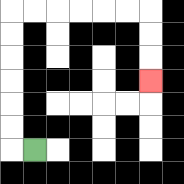{'start': '[1, 6]', 'end': '[6, 3]', 'path_directions': 'L,U,U,U,U,U,U,R,R,R,R,R,R,D,D,D', 'path_coordinates': '[[1, 6], [0, 6], [0, 5], [0, 4], [0, 3], [0, 2], [0, 1], [0, 0], [1, 0], [2, 0], [3, 0], [4, 0], [5, 0], [6, 0], [6, 1], [6, 2], [6, 3]]'}